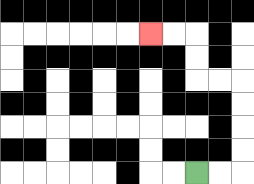{'start': '[8, 7]', 'end': '[6, 1]', 'path_directions': 'R,R,U,U,U,U,L,L,U,U,L,L', 'path_coordinates': '[[8, 7], [9, 7], [10, 7], [10, 6], [10, 5], [10, 4], [10, 3], [9, 3], [8, 3], [8, 2], [8, 1], [7, 1], [6, 1]]'}